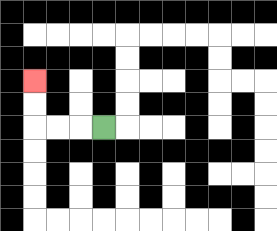{'start': '[4, 5]', 'end': '[1, 3]', 'path_directions': 'L,L,L,U,U', 'path_coordinates': '[[4, 5], [3, 5], [2, 5], [1, 5], [1, 4], [1, 3]]'}